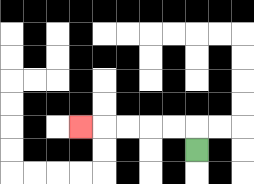{'start': '[8, 6]', 'end': '[3, 5]', 'path_directions': 'U,L,L,L,L,L', 'path_coordinates': '[[8, 6], [8, 5], [7, 5], [6, 5], [5, 5], [4, 5], [3, 5]]'}